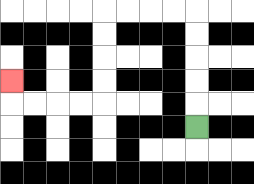{'start': '[8, 5]', 'end': '[0, 3]', 'path_directions': 'U,U,U,U,U,L,L,L,L,D,D,D,D,L,L,L,L,U', 'path_coordinates': '[[8, 5], [8, 4], [8, 3], [8, 2], [8, 1], [8, 0], [7, 0], [6, 0], [5, 0], [4, 0], [4, 1], [4, 2], [4, 3], [4, 4], [3, 4], [2, 4], [1, 4], [0, 4], [0, 3]]'}